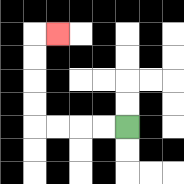{'start': '[5, 5]', 'end': '[2, 1]', 'path_directions': 'L,L,L,L,U,U,U,U,R', 'path_coordinates': '[[5, 5], [4, 5], [3, 5], [2, 5], [1, 5], [1, 4], [1, 3], [1, 2], [1, 1], [2, 1]]'}